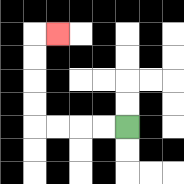{'start': '[5, 5]', 'end': '[2, 1]', 'path_directions': 'L,L,L,L,U,U,U,U,R', 'path_coordinates': '[[5, 5], [4, 5], [3, 5], [2, 5], [1, 5], [1, 4], [1, 3], [1, 2], [1, 1], [2, 1]]'}